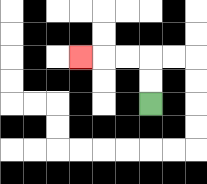{'start': '[6, 4]', 'end': '[3, 2]', 'path_directions': 'U,U,L,L,L', 'path_coordinates': '[[6, 4], [6, 3], [6, 2], [5, 2], [4, 2], [3, 2]]'}